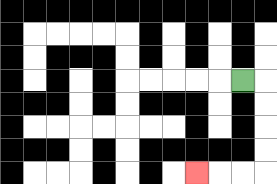{'start': '[10, 3]', 'end': '[8, 7]', 'path_directions': 'R,D,D,D,D,L,L,L', 'path_coordinates': '[[10, 3], [11, 3], [11, 4], [11, 5], [11, 6], [11, 7], [10, 7], [9, 7], [8, 7]]'}